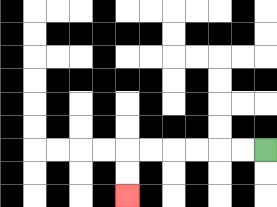{'start': '[11, 6]', 'end': '[5, 8]', 'path_directions': 'L,L,L,L,L,L,D,D', 'path_coordinates': '[[11, 6], [10, 6], [9, 6], [8, 6], [7, 6], [6, 6], [5, 6], [5, 7], [5, 8]]'}